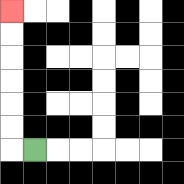{'start': '[1, 6]', 'end': '[0, 0]', 'path_directions': 'L,U,U,U,U,U,U', 'path_coordinates': '[[1, 6], [0, 6], [0, 5], [0, 4], [0, 3], [0, 2], [0, 1], [0, 0]]'}